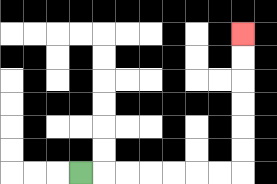{'start': '[3, 7]', 'end': '[10, 1]', 'path_directions': 'R,R,R,R,R,R,R,U,U,U,U,U,U', 'path_coordinates': '[[3, 7], [4, 7], [5, 7], [6, 7], [7, 7], [8, 7], [9, 7], [10, 7], [10, 6], [10, 5], [10, 4], [10, 3], [10, 2], [10, 1]]'}